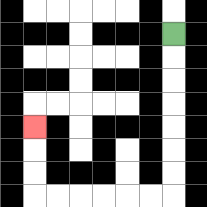{'start': '[7, 1]', 'end': '[1, 5]', 'path_directions': 'D,D,D,D,D,D,D,L,L,L,L,L,L,U,U,U', 'path_coordinates': '[[7, 1], [7, 2], [7, 3], [7, 4], [7, 5], [7, 6], [7, 7], [7, 8], [6, 8], [5, 8], [4, 8], [3, 8], [2, 8], [1, 8], [1, 7], [1, 6], [1, 5]]'}